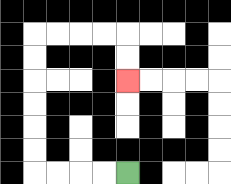{'start': '[5, 7]', 'end': '[5, 3]', 'path_directions': 'L,L,L,L,U,U,U,U,U,U,R,R,R,R,D,D', 'path_coordinates': '[[5, 7], [4, 7], [3, 7], [2, 7], [1, 7], [1, 6], [1, 5], [1, 4], [1, 3], [1, 2], [1, 1], [2, 1], [3, 1], [4, 1], [5, 1], [5, 2], [5, 3]]'}